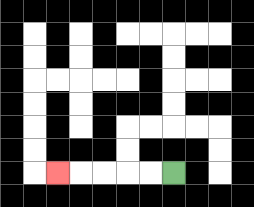{'start': '[7, 7]', 'end': '[2, 7]', 'path_directions': 'L,L,L,L,L', 'path_coordinates': '[[7, 7], [6, 7], [5, 7], [4, 7], [3, 7], [2, 7]]'}